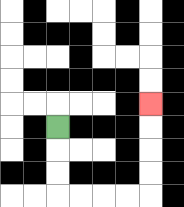{'start': '[2, 5]', 'end': '[6, 4]', 'path_directions': 'D,D,D,R,R,R,R,U,U,U,U', 'path_coordinates': '[[2, 5], [2, 6], [2, 7], [2, 8], [3, 8], [4, 8], [5, 8], [6, 8], [6, 7], [6, 6], [6, 5], [6, 4]]'}